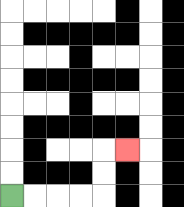{'start': '[0, 8]', 'end': '[5, 6]', 'path_directions': 'R,R,R,R,U,U,R', 'path_coordinates': '[[0, 8], [1, 8], [2, 8], [3, 8], [4, 8], [4, 7], [4, 6], [5, 6]]'}